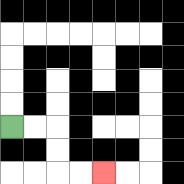{'start': '[0, 5]', 'end': '[4, 7]', 'path_directions': 'R,R,D,D,R,R', 'path_coordinates': '[[0, 5], [1, 5], [2, 5], [2, 6], [2, 7], [3, 7], [4, 7]]'}